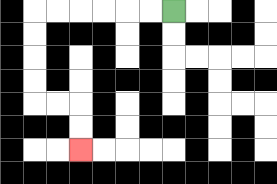{'start': '[7, 0]', 'end': '[3, 6]', 'path_directions': 'L,L,L,L,L,L,D,D,D,D,R,R,D,D', 'path_coordinates': '[[7, 0], [6, 0], [5, 0], [4, 0], [3, 0], [2, 0], [1, 0], [1, 1], [1, 2], [1, 3], [1, 4], [2, 4], [3, 4], [3, 5], [3, 6]]'}